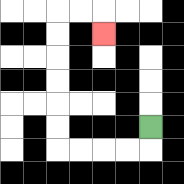{'start': '[6, 5]', 'end': '[4, 1]', 'path_directions': 'D,L,L,L,L,U,U,U,U,U,U,R,R,D', 'path_coordinates': '[[6, 5], [6, 6], [5, 6], [4, 6], [3, 6], [2, 6], [2, 5], [2, 4], [2, 3], [2, 2], [2, 1], [2, 0], [3, 0], [4, 0], [4, 1]]'}